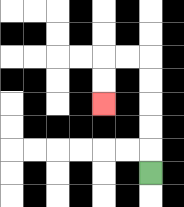{'start': '[6, 7]', 'end': '[4, 4]', 'path_directions': 'U,U,U,U,U,L,L,D,D', 'path_coordinates': '[[6, 7], [6, 6], [6, 5], [6, 4], [6, 3], [6, 2], [5, 2], [4, 2], [4, 3], [4, 4]]'}